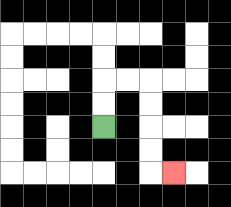{'start': '[4, 5]', 'end': '[7, 7]', 'path_directions': 'U,U,R,R,D,D,D,D,R', 'path_coordinates': '[[4, 5], [4, 4], [4, 3], [5, 3], [6, 3], [6, 4], [6, 5], [6, 6], [6, 7], [7, 7]]'}